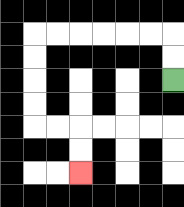{'start': '[7, 3]', 'end': '[3, 7]', 'path_directions': 'U,U,L,L,L,L,L,L,D,D,D,D,R,R,D,D', 'path_coordinates': '[[7, 3], [7, 2], [7, 1], [6, 1], [5, 1], [4, 1], [3, 1], [2, 1], [1, 1], [1, 2], [1, 3], [1, 4], [1, 5], [2, 5], [3, 5], [3, 6], [3, 7]]'}